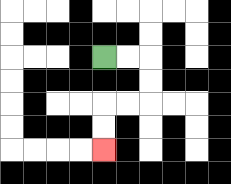{'start': '[4, 2]', 'end': '[4, 6]', 'path_directions': 'R,R,D,D,L,L,D,D', 'path_coordinates': '[[4, 2], [5, 2], [6, 2], [6, 3], [6, 4], [5, 4], [4, 4], [4, 5], [4, 6]]'}